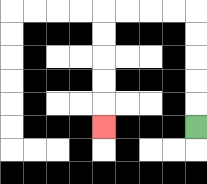{'start': '[8, 5]', 'end': '[4, 5]', 'path_directions': 'U,U,U,U,U,L,L,L,L,D,D,D,D,D', 'path_coordinates': '[[8, 5], [8, 4], [8, 3], [8, 2], [8, 1], [8, 0], [7, 0], [6, 0], [5, 0], [4, 0], [4, 1], [4, 2], [4, 3], [4, 4], [4, 5]]'}